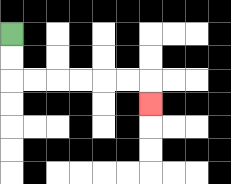{'start': '[0, 1]', 'end': '[6, 4]', 'path_directions': 'D,D,R,R,R,R,R,R,D', 'path_coordinates': '[[0, 1], [0, 2], [0, 3], [1, 3], [2, 3], [3, 3], [4, 3], [5, 3], [6, 3], [6, 4]]'}